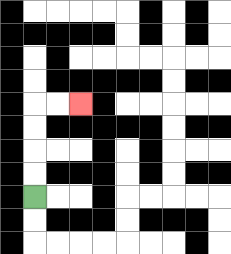{'start': '[1, 8]', 'end': '[3, 4]', 'path_directions': 'U,U,U,U,R,R', 'path_coordinates': '[[1, 8], [1, 7], [1, 6], [1, 5], [1, 4], [2, 4], [3, 4]]'}